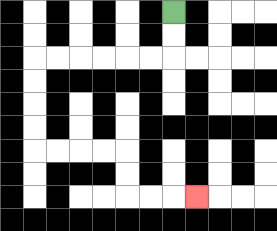{'start': '[7, 0]', 'end': '[8, 8]', 'path_directions': 'D,D,L,L,L,L,L,L,D,D,D,D,R,R,R,R,D,D,R,R,R', 'path_coordinates': '[[7, 0], [7, 1], [7, 2], [6, 2], [5, 2], [4, 2], [3, 2], [2, 2], [1, 2], [1, 3], [1, 4], [1, 5], [1, 6], [2, 6], [3, 6], [4, 6], [5, 6], [5, 7], [5, 8], [6, 8], [7, 8], [8, 8]]'}